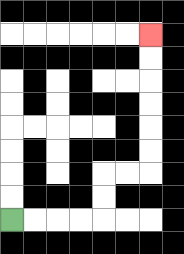{'start': '[0, 9]', 'end': '[6, 1]', 'path_directions': 'R,R,R,R,U,U,R,R,U,U,U,U,U,U', 'path_coordinates': '[[0, 9], [1, 9], [2, 9], [3, 9], [4, 9], [4, 8], [4, 7], [5, 7], [6, 7], [6, 6], [6, 5], [6, 4], [6, 3], [6, 2], [6, 1]]'}